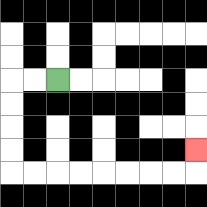{'start': '[2, 3]', 'end': '[8, 6]', 'path_directions': 'L,L,D,D,D,D,R,R,R,R,R,R,R,R,U', 'path_coordinates': '[[2, 3], [1, 3], [0, 3], [0, 4], [0, 5], [0, 6], [0, 7], [1, 7], [2, 7], [3, 7], [4, 7], [5, 7], [6, 7], [7, 7], [8, 7], [8, 6]]'}